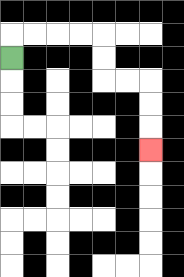{'start': '[0, 2]', 'end': '[6, 6]', 'path_directions': 'U,R,R,R,R,D,D,R,R,D,D,D', 'path_coordinates': '[[0, 2], [0, 1], [1, 1], [2, 1], [3, 1], [4, 1], [4, 2], [4, 3], [5, 3], [6, 3], [6, 4], [6, 5], [6, 6]]'}